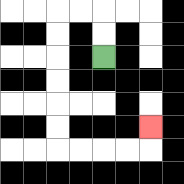{'start': '[4, 2]', 'end': '[6, 5]', 'path_directions': 'U,U,L,L,D,D,D,D,D,D,R,R,R,R,U', 'path_coordinates': '[[4, 2], [4, 1], [4, 0], [3, 0], [2, 0], [2, 1], [2, 2], [2, 3], [2, 4], [2, 5], [2, 6], [3, 6], [4, 6], [5, 6], [6, 6], [6, 5]]'}